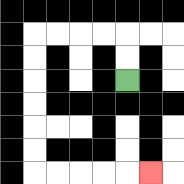{'start': '[5, 3]', 'end': '[6, 7]', 'path_directions': 'U,U,L,L,L,L,D,D,D,D,D,D,R,R,R,R,R', 'path_coordinates': '[[5, 3], [5, 2], [5, 1], [4, 1], [3, 1], [2, 1], [1, 1], [1, 2], [1, 3], [1, 4], [1, 5], [1, 6], [1, 7], [2, 7], [3, 7], [4, 7], [5, 7], [6, 7]]'}